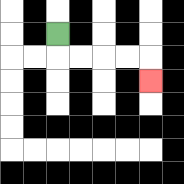{'start': '[2, 1]', 'end': '[6, 3]', 'path_directions': 'D,R,R,R,R,D', 'path_coordinates': '[[2, 1], [2, 2], [3, 2], [4, 2], [5, 2], [6, 2], [6, 3]]'}